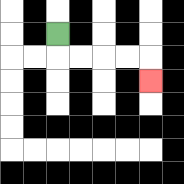{'start': '[2, 1]', 'end': '[6, 3]', 'path_directions': 'D,R,R,R,R,D', 'path_coordinates': '[[2, 1], [2, 2], [3, 2], [4, 2], [5, 2], [6, 2], [6, 3]]'}